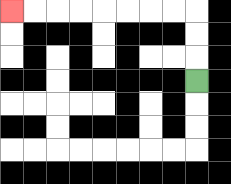{'start': '[8, 3]', 'end': '[0, 0]', 'path_directions': 'U,U,U,L,L,L,L,L,L,L,L', 'path_coordinates': '[[8, 3], [8, 2], [8, 1], [8, 0], [7, 0], [6, 0], [5, 0], [4, 0], [3, 0], [2, 0], [1, 0], [0, 0]]'}